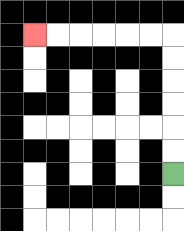{'start': '[7, 7]', 'end': '[1, 1]', 'path_directions': 'U,U,U,U,U,U,L,L,L,L,L,L', 'path_coordinates': '[[7, 7], [7, 6], [7, 5], [7, 4], [7, 3], [7, 2], [7, 1], [6, 1], [5, 1], [4, 1], [3, 1], [2, 1], [1, 1]]'}